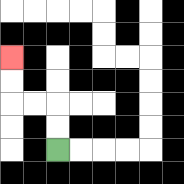{'start': '[2, 6]', 'end': '[0, 2]', 'path_directions': 'U,U,L,L,U,U', 'path_coordinates': '[[2, 6], [2, 5], [2, 4], [1, 4], [0, 4], [0, 3], [0, 2]]'}